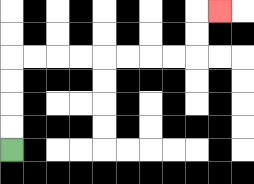{'start': '[0, 6]', 'end': '[9, 0]', 'path_directions': 'U,U,U,U,R,R,R,R,R,R,R,R,U,U,R', 'path_coordinates': '[[0, 6], [0, 5], [0, 4], [0, 3], [0, 2], [1, 2], [2, 2], [3, 2], [4, 2], [5, 2], [6, 2], [7, 2], [8, 2], [8, 1], [8, 0], [9, 0]]'}